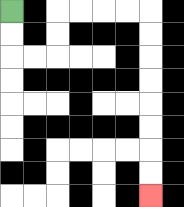{'start': '[0, 0]', 'end': '[6, 8]', 'path_directions': 'D,D,R,R,U,U,R,R,R,R,D,D,D,D,D,D,D,D', 'path_coordinates': '[[0, 0], [0, 1], [0, 2], [1, 2], [2, 2], [2, 1], [2, 0], [3, 0], [4, 0], [5, 0], [6, 0], [6, 1], [6, 2], [6, 3], [6, 4], [6, 5], [6, 6], [6, 7], [6, 8]]'}